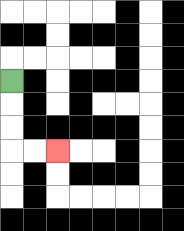{'start': '[0, 3]', 'end': '[2, 6]', 'path_directions': 'D,D,D,R,R', 'path_coordinates': '[[0, 3], [0, 4], [0, 5], [0, 6], [1, 6], [2, 6]]'}